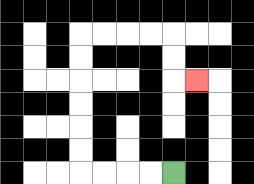{'start': '[7, 7]', 'end': '[8, 3]', 'path_directions': 'L,L,L,L,U,U,U,U,U,U,R,R,R,R,D,D,R', 'path_coordinates': '[[7, 7], [6, 7], [5, 7], [4, 7], [3, 7], [3, 6], [3, 5], [3, 4], [3, 3], [3, 2], [3, 1], [4, 1], [5, 1], [6, 1], [7, 1], [7, 2], [7, 3], [8, 3]]'}